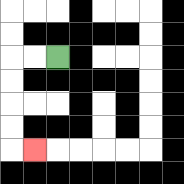{'start': '[2, 2]', 'end': '[1, 6]', 'path_directions': 'L,L,D,D,D,D,R', 'path_coordinates': '[[2, 2], [1, 2], [0, 2], [0, 3], [0, 4], [0, 5], [0, 6], [1, 6]]'}